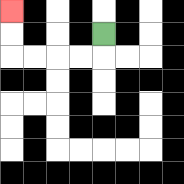{'start': '[4, 1]', 'end': '[0, 0]', 'path_directions': 'D,L,L,L,L,U,U', 'path_coordinates': '[[4, 1], [4, 2], [3, 2], [2, 2], [1, 2], [0, 2], [0, 1], [0, 0]]'}